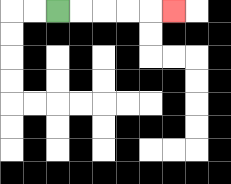{'start': '[2, 0]', 'end': '[7, 0]', 'path_directions': 'R,R,R,R,R', 'path_coordinates': '[[2, 0], [3, 0], [4, 0], [5, 0], [6, 0], [7, 0]]'}